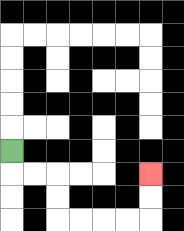{'start': '[0, 6]', 'end': '[6, 7]', 'path_directions': 'D,R,R,D,D,R,R,R,R,U,U', 'path_coordinates': '[[0, 6], [0, 7], [1, 7], [2, 7], [2, 8], [2, 9], [3, 9], [4, 9], [5, 9], [6, 9], [6, 8], [6, 7]]'}